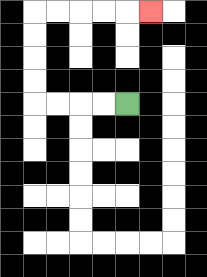{'start': '[5, 4]', 'end': '[6, 0]', 'path_directions': 'L,L,L,L,U,U,U,U,R,R,R,R,R', 'path_coordinates': '[[5, 4], [4, 4], [3, 4], [2, 4], [1, 4], [1, 3], [1, 2], [1, 1], [1, 0], [2, 0], [3, 0], [4, 0], [5, 0], [6, 0]]'}